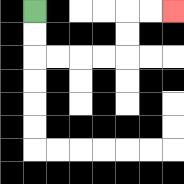{'start': '[1, 0]', 'end': '[7, 0]', 'path_directions': 'D,D,R,R,R,R,U,U,R,R', 'path_coordinates': '[[1, 0], [1, 1], [1, 2], [2, 2], [3, 2], [4, 2], [5, 2], [5, 1], [5, 0], [6, 0], [7, 0]]'}